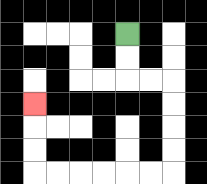{'start': '[5, 1]', 'end': '[1, 4]', 'path_directions': 'D,D,R,R,D,D,D,D,L,L,L,L,L,L,U,U,U', 'path_coordinates': '[[5, 1], [5, 2], [5, 3], [6, 3], [7, 3], [7, 4], [7, 5], [7, 6], [7, 7], [6, 7], [5, 7], [4, 7], [3, 7], [2, 7], [1, 7], [1, 6], [1, 5], [1, 4]]'}